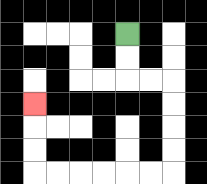{'start': '[5, 1]', 'end': '[1, 4]', 'path_directions': 'D,D,R,R,D,D,D,D,L,L,L,L,L,L,U,U,U', 'path_coordinates': '[[5, 1], [5, 2], [5, 3], [6, 3], [7, 3], [7, 4], [7, 5], [7, 6], [7, 7], [6, 7], [5, 7], [4, 7], [3, 7], [2, 7], [1, 7], [1, 6], [1, 5], [1, 4]]'}